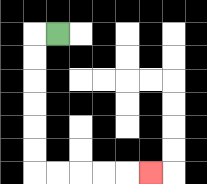{'start': '[2, 1]', 'end': '[6, 7]', 'path_directions': 'L,D,D,D,D,D,D,R,R,R,R,R', 'path_coordinates': '[[2, 1], [1, 1], [1, 2], [1, 3], [1, 4], [1, 5], [1, 6], [1, 7], [2, 7], [3, 7], [4, 7], [5, 7], [6, 7]]'}